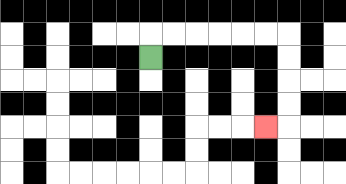{'start': '[6, 2]', 'end': '[11, 5]', 'path_directions': 'U,R,R,R,R,R,R,D,D,D,D,L', 'path_coordinates': '[[6, 2], [6, 1], [7, 1], [8, 1], [9, 1], [10, 1], [11, 1], [12, 1], [12, 2], [12, 3], [12, 4], [12, 5], [11, 5]]'}